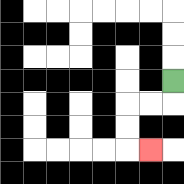{'start': '[7, 3]', 'end': '[6, 6]', 'path_directions': 'D,L,L,D,D,R', 'path_coordinates': '[[7, 3], [7, 4], [6, 4], [5, 4], [5, 5], [5, 6], [6, 6]]'}